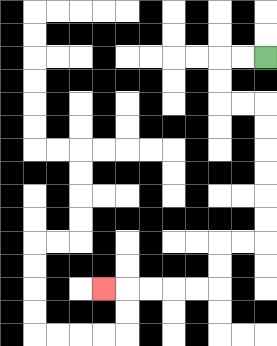{'start': '[11, 2]', 'end': '[4, 12]', 'path_directions': 'L,L,D,D,R,R,D,D,D,D,D,D,L,L,D,D,L,L,L,L,L', 'path_coordinates': '[[11, 2], [10, 2], [9, 2], [9, 3], [9, 4], [10, 4], [11, 4], [11, 5], [11, 6], [11, 7], [11, 8], [11, 9], [11, 10], [10, 10], [9, 10], [9, 11], [9, 12], [8, 12], [7, 12], [6, 12], [5, 12], [4, 12]]'}